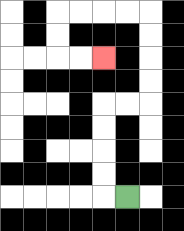{'start': '[5, 8]', 'end': '[4, 2]', 'path_directions': 'L,U,U,U,U,R,R,U,U,U,U,L,L,L,L,D,D,R,R', 'path_coordinates': '[[5, 8], [4, 8], [4, 7], [4, 6], [4, 5], [4, 4], [5, 4], [6, 4], [6, 3], [6, 2], [6, 1], [6, 0], [5, 0], [4, 0], [3, 0], [2, 0], [2, 1], [2, 2], [3, 2], [4, 2]]'}